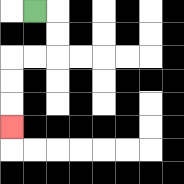{'start': '[1, 0]', 'end': '[0, 5]', 'path_directions': 'R,D,D,L,L,D,D,D', 'path_coordinates': '[[1, 0], [2, 0], [2, 1], [2, 2], [1, 2], [0, 2], [0, 3], [0, 4], [0, 5]]'}